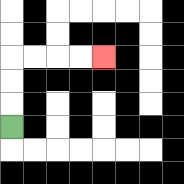{'start': '[0, 5]', 'end': '[4, 2]', 'path_directions': 'U,U,U,R,R,R,R', 'path_coordinates': '[[0, 5], [0, 4], [0, 3], [0, 2], [1, 2], [2, 2], [3, 2], [4, 2]]'}